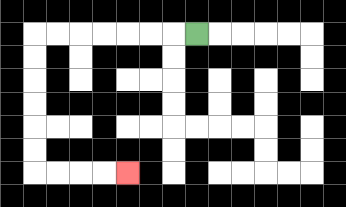{'start': '[8, 1]', 'end': '[5, 7]', 'path_directions': 'L,L,L,L,L,L,L,D,D,D,D,D,D,R,R,R,R', 'path_coordinates': '[[8, 1], [7, 1], [6, 1], [5, 1], [4, 1], [3, 1], [2, 1], [1, 1], [1, 2], [1, 3], [1, 4], [1, 5], [1, 6], [1, 7], [2, 7], [3, 7], [4, 7], [5, 7]]'}